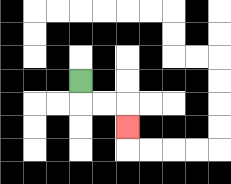{'start': '[3, 3]', 'end': '[5, 5]', 'path_directions': 'D,R,R,D', 'path_coordinates': '[[3, 3], [3, 4], [4, 4], [5, 4], [5, 5]]'}